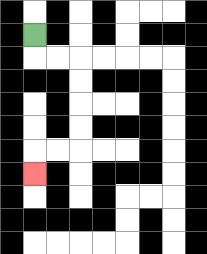{'start': '[1, 1]', 'end': '[1, 7]', 'path_directions': 'D,R,R,D,D,D,D,L,L,D', 'path_coordinates': '[[1, 1], [1, 2], [2, 2], [3, 2], [3, 3], [3, 4], [3, 5], [3, 6], [2, 6], [1, 6], [1, 7]]'}